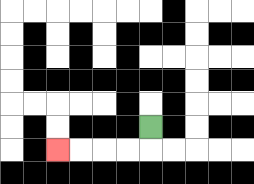{'start': '[6, 5]', 'end': '[2, 6]', 'path_directions': 'D,L,L,L,L', 'path_coordinates': '[[6, 5], [6, 6], [5, 6], [4, 6], [3, 6], [2, 6]]'}